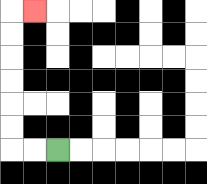{'start': '[2, 6]', 'end': '[1, 0]', 'path_directions': 'L,L,U,U,U,U,U,U,R', 'path_coordinates': '[[2, 6], [1, 6], [0, 6], [0, 5], [0, 4], [0, 3], [0, 2], [0, 1], [0, 0], [1, 0]]'}